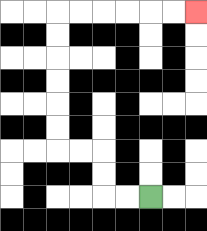{'start': '[6, 8]', 'end': '[8, 0]', 'path_directions': 'L,L,U,U,L,L,U,U,U,U,U,U,R,R,R,R,R,R', 'path_coordinates': '[[6, 8], [5, 8], [4, 8], [4, 7], [4, 6], [3, 6], [2, 6], [2, 5], [2, 4], [2, 3], [2, 2], [2, 1], [2, 0], [3, 0], [4, 0], [5, 0], [6, 0], [7, 0], [8, 0]]'}